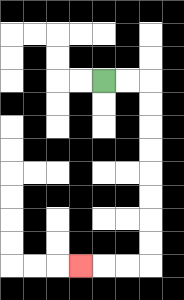{'start': '[4, 3]', 'end': '[3, 11]', 'path_directions': 'R,R,D,D,D,D,D,D,D,D,L,L,L', 'path_coordinates': '[[4, 3], [5, 3], [6, 3], [6, 4], [6, 5], [6, 6], [6, 7], [6, 8], [6, 9], [6, 10], [6, 11], [5, 11], [4, 11], [3, 11]]'}